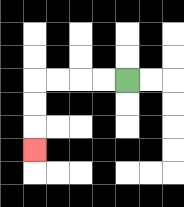{'start': '[5, 3]', 'end': '[1, 6]', 'path_directions': 'L,L,L,L,D,D,D', 'path_coordinates': '[[5, 3], [4, 3], [3, 3], [2, 3], [1, 3], [1, 4], [1, 5], [1, 6]]'}